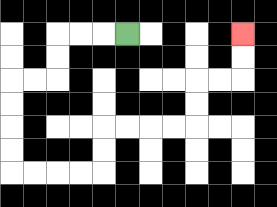{'start': '[5, 1]', 'end': '[10, 1]', 'path_directions': 'L,L,L,D,D,L,L,D,D,D,D,R,R,R,R,U,U,R,R,R,R,U,U,R,R,U,U', 'path_coordinates': '[[5, 1], [4, 1], [3, 1], [2, 1], [2, 2], [2, 3], [1, 3], [0, 3], [0, 4], [0, 5], [0, 6], [0, 7], [1, 7], [2, 7], [3, 7], [4, 7], [4, 6], [4, 5], [5, 5], [6, 5], [7, 5], [8, 5], [8, 4], [8, 3], [9, 3], [10, 3], [10, 2], [10, 1]]'}